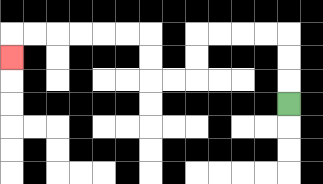{'start': '[12, 4]', 'end': '[0, 2]', 'path_directions': 'U,U,U,L,L,L,L,D,D,L,L,U,U,L,L,L,L,L,L,D', 'path_coordinates': '[[12, 4], [12, 3], [12, 2], [12, 1], [11, 1], [10, 1], [9, 1], [8, 1], [8, 2], [8, 3], [7, 3], [6, 3], [6, 2], [6, 1], [5, 1], [4, 1], [3, 1], [2, 1], [1, 1], [0, 1], [0, 2]]'}